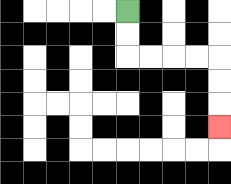{'start': '[5, 0]', 'end': '[9, 5]', 'path_directions': 'D,D,R,R,R,R,D,D,D', 'path_coordinates': '[[5, 0], [5, 1], [5, 2], [6, 2], [7, 2], [8, 2], [9, 2], [9, 3], [9, 4], [9, 5]]'}